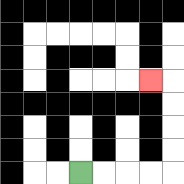{'start': '[3, 7]', 'end': '[6, 3]', 'path_directions': 'R,R,R,R,U,U,U,U,L', 'path_coordinates': '[[3, 7], [4, 7], [5, 7], [6, 7], [7, 7], [7, 6], [7, 5], [7, 4], [7, 3], [6, 3]]'}